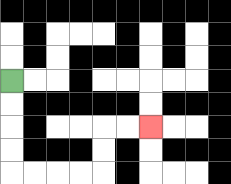{'start': '[0, 3]', 'end': '[6, 5]', 'path_directions': 'D,D,D,D,R,R,R,R,U,U,R,R', 'path_coordinates': '[[0, 3], [0, 4], [0, 5], [0, 6], [0, 7], [1, 7], [2, 7], [3, 7], [4, 7], [4, 6], [4, 5], [5, 5], [6, 5]]'}